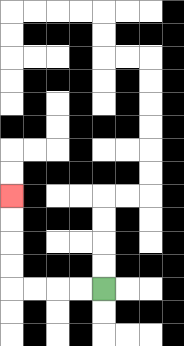{'start': '[4, 12]', 'end': '[0, 8]', 'path_directions': 'L,L,L,L,U,U,U,U', 'path_coordinates': '[[4, 12], [3, 12], [2, 12], [1, 12], [0, 12], [0, 11], [0, 10], [0, 9], [0, 8]]'}